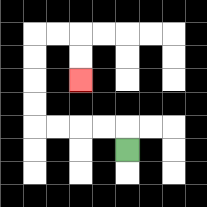{'start': '[5, 6]', 'end': '[3, 3]', 'path_directions': 'U,L,L,L,L,U,U,U,U,R,R,D,D', 'path_coordinates': '[[5, 6], [5, 5], [4, 5], [3, 5], [2, 5], [1, 5], [1, 4], [1, 3], [1, 2], [1, 1], [2, 1], [3, 1], [3, 2], [3, 3]]'}